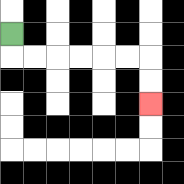{'start': '[0, 1]', 'end': '[6, 4]', 'path_directions': 'D,R,R,R,R,R,R,D,D', 'path_coordinates': '[[0, 1], [0, 2], [1, 2], [2, 2], [3, 2], [4, 2], [5, 2], [6, 2], [6, 3], [6, 4]]'}